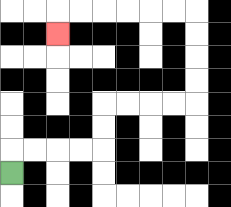{'start': '[0, 7]', 'end': '[2, 1]', 'path_directions': 'U,R,R,R,R,U,U,R,R,R,R,U,U,U,U,L,L,L,L,L,L,D', 'path_coordinates': '[[0, 7], [0, 6], [1, 6], [2, 6], [3, 6], [4, 6], [4, 5], [4, 4], [5, 4], [6, 4], [7, 4], [8, 4], [8, 3], [8, 2], [8, 1], [8, 0], [7, 0], [6, 0], [5, 0], [4, 0], [3, 0], [2, 0], [2, 1]]'}